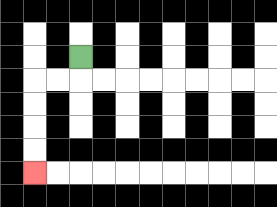{'start': '[3, 2]', 'end': '[1, 7]', 'path_directions': 'D,L,L,D,D,D,D', 'path_coordinates': '[[3, 2], [3, 3], [2, 3], [1, 3], [1, 4], [1, 5], [1, 6], [1, 7]]'}